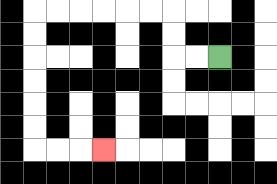{'start': '[9, 2]', 'end': '[4, 6]', 'path_directions': 'L,L,U,U,L,L,L,L,L,L,D,D,D,D,D,D,R,R,R', 'path_coordinates': '[[9, 2], [8, 2], [7, 2], [7, 1], [7, 0], [6, 0], [5, 0], [4, 0], [3, 0], [2, 0], [1, 0], [1, 1], [1, 2], [1, 3], [1, 4], [1, 5], [1, 6], [2, 6], [3, 6], [4, 6]]'}